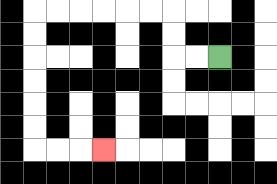{'start': '[9, 2]', 'end': '[4, 6]', 'path_directions': 'L,L,U,U,L,L,L,L,L,L,D,D,D,D,D,D,R,R,R', 'path_coordinates': '[[9, 2], [8, 2], [7, 2], [7, 1], [7, 0], [6, 0], [5, 0], [4, 0], [3, 0], [2, 0], [1, 0], [1, 1], [1, 2], [1, 3], [1, 4], [1, 5], [1, 6], [2, 6], [3, 6], [4, 6]]'}